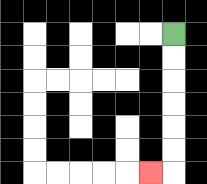{'start': '[7, 1]', 'end': '[6, 7]', 'path_directions': 'D,D,D,D,D,D,L', 'path_coordinates': '[[7, 1], [7, 2], [7, 3], [7, 4], [7, 5], [7, 6], [7, 7], [6, 7]]'}